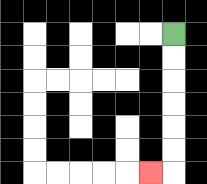{'start': '[7, 1]', 'end': '[6, 7]', 'path_directions': 'D,D,D,D,D,D,L', 'path_coordinates': '[[7, 1], [7, 2], [7, 3], [7, 4], [7, 5], [7, 6], [7, 7], [6, 7]]'}